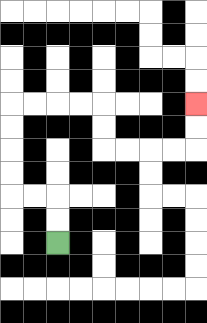{'start': '[2, 10]', 'end': '[8, 4]', 'path_directions': 'U,U,L,L,U,U,U,U,R,R,R,R,D,D,R,R,R,R,U,U', 'path_coordinates': '[[2, 10], [2, 9], [2, 8], [1, 8], [0, 8], [0, 7], [0, 6], [0, 5], [0, 4], [1, 4], [2, 4], [3, 4], [4, 4], [4, 5], [4, 6], [5, 6], [6, 6], [7, 6], [8, 6], [8, 5], [8, 4]]'}